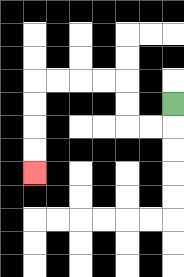{'start': '[7, 4]', 'end': '[1, 7]', 'path_directions': 'D,L,L,U,U,L,L,L,L,D,D,D,D', 'path_coordinates': '[[7, 4], [7, 5], [6, 5], [5, 5], [5, 4], [5, 3], [4, 3], [3, 3], [2, 3], [1, 3], [1, 4], [1, 5], [1, 6], [1, 7]]'}